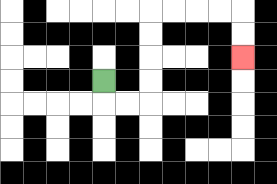{'start': '[4, 3]', 'end': '[10, 2]', 'path_directions': 'D,R,R,U,U,U,U,R,R,R,R,D,D', 'path_coordinates': '[[4, 3], [4, 4], [5, 4], [6, 4], [6, 3], [6, 2], [6, 1], [6, 0], [7, 0], [8, 0], [9, 0], [10, 0], [10, 1], [10, 2]]'}